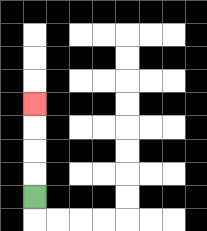{'start': '[1, 8]', 'end': '[1, 4]', 'path_directions': 'U,U,U,U', 'path_coordinates': '[[1, 8], [1, 7], [1, 6], [1, 5], [1, 4]]'}